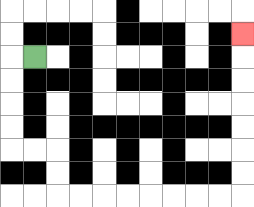{'start': '[1, 2]', 'end': '[10, 1]', 'path_directions': 'L,D,D,D,D,R,R,D,D,R,R,R,R,R,R,R,R,U,U,U,U,U,U,U', 'path_coordinates': '[[1, 2], [0, 2], [0, 3], [0, 4], [0, 5], [0, 6], [1, 6], [2, 6], [2, 7], [2, 8], [3, 8], [4, 8], [5, 8], [6, 8], [7, 8], [8, 8], [9, 8], [10, 8], [10, 7], [10, 6], [10, 5], [10, 4], [10, 3], [10, 2], [10, 1]]'}